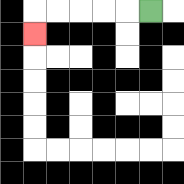{'start': '[6, 0]', 'end': '[1, 1]', 'path_directions': 'L,L,L,L,L,D', 'path_coordinates': '[[6, 0], [5, 0], [4, 0], [3, 0], [2, 0], [1, 0], [1, 1]]'}